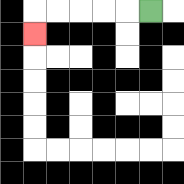{'start': '[6, 0]', 'end': '[1, 1]', 'path_directions': 'L,L,L,L,L,D', 'path_coordinates': '[[6, 0], [5, 0], [4, 0], [3, 0], [2, 0], [1, 0], [1, 1]]'}